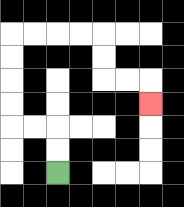{'start': '[2, 7]', 'end': '[6, 4]', 'path_directions': 'U,U,L,L,U,U,U,U,R,R,R,R,D,D,R,R,D', 'path_coordinates': '[[2, 7], [2, 6], [2, 5], [1, 5], [0, 5], [0, 4], [0, 3], [0, 2], [0, 1], [1, 1], [2, 1], [3, 1], [4, 1], [4, 2], [4, 3], [5, 3], [6, 3], [6, 4]]'}